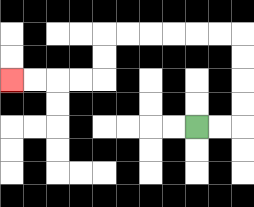{'start': '[8, 5]', 'end': '[0, 3]', 'path_directions': 'R,R,U,U,U,U,L,L,L,L,L,L,D,D,L,L,L,L', 'path_coordinates': '[[8, 5], [9, 5], [10, 5], [10, 4], [10, 3], [10, 2], [10, 1], [9, 1], [8, 1], [7, 1], [6, 1], [5, 1], [4, 1], [4, 2], [4, 3], [3, 3], [2, 3], [1, 3], [0, 3]]'}